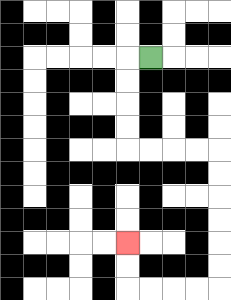{'start': '[6, 2]', 'end': '[5, 10]', 'path_directions': 'L,D,D,D,D,R,R,R,R,D,D,D,D,D,D,L,L,L,L,U,U', 'path_coordinates': '[[6, 2], [5, 2], [5, 3], [5, 4], [5, 5], [5, 6], [6, 6], [7, 6], [8, 6], [9, 6], [9, 7], [9, 8], [9, 9], [9, 10], [9, 11], [9, 12], [8, 12], [7, 12], [6, 12], [5, 12], [5, 11], [5, 10]]'}